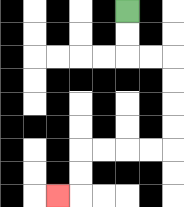{'start': '[5, 0]', 'end': '[2, 8]', 'path_directions': 'D,D,R,R,D,D,D,D,L,L,L,L,D,D,L', 'path_coordinates': '[[5, 0], [5, 1], [5, 2], [6, 2], [7, 2], [7, 3], [7, 4], [7, 5], [7, 6], [6, 6], [5, 6], [4, 6], [3, 6], [3, 7], [3, 8], [2, 8]]'}